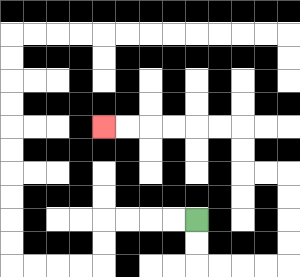{'start': '[8, 9]', 'end': '[4, 5]', 'path_directions': 'D,D,R,R,R,R,U,U,U,U,L,L,U,U,L,L,L,L,L,L', 'path_coordinates': '[[8, 9], [8, 10], [8, 11], [9, 11], [10, 11], [11, 11], [12, 11], [12, 10], [12, 9], [12, 8], [12, 7], [11, 7], [10, 7], [10, 6], [10, 5], [9, 5], [8, 5], [7, 5], [6, 5], [5, 5], [4, 5]]'}